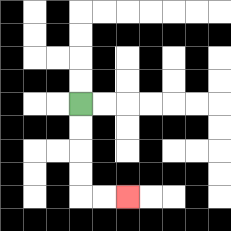{'start': '[3, 4]', 'end': '[5, 8]', 'path_directions': 'D,D,D,D,R,R', 'path_coordinates': '[[3, 4], [3, 5], [3, 6], [3, 7], [3, 8], [4, 8], [5, 8]]'}